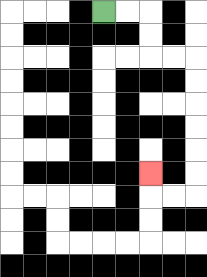{'start': '[4, 0]', 'end': '[6, 7]', 'path_directions': 'R,R,D,D,R,R,D,D,D,D,D,D,L,L,U', 'path_coordinates': '[[4, 0], [5, 0], [6, 0], [6, 1], [6, 2], [7, 2], [8, 2], [8, 3], [8, 4], [8, 5], [8, 6], [8, 7], [8, 8], [7, 8], [6, 8], [6, 7]]'}